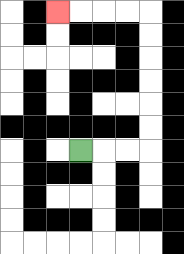{'start': '[3, 6]', 'end': '[2, 0]', 'path_directions': 'R,R,R,U,U,U,U,U,U,L,L,L,L', 'path_coordinates': '[[3, 6], [4, 6], [5, 6], [6, 6], [6, 5], [6, 4], [6, 3], [6, 2], [6, 1], [6, 0], [5, 0], [4, 0], [3, 0], [2, 0]]'}